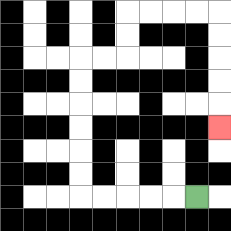{'start': '[8, 8]', 'end': '[9, 5]', 'path_directions': 'L,L,L,L,L,U,U,U,U,U,U,R,R,U,U,R,R,R,R,D,D,D,D,D', 'path_coordinates': '[[8, 8], [7, 8], [6, 8], [5, 8], [4, 8], [3, 8], [3, 7], [3, 6], [3, 5], [3, 4], [3, 3], [3, 2], [4, 2], [5, 2], [5, 1], [5, 0], [6, 0], [7, 0], [8, 0], [9, 0], [9, 1], [9, 2], [9, 3], [9, 4], [9, 5]]'}